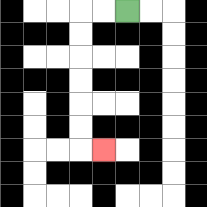{'start': '[5, 0]', 'end': '[4, 6]', 'path_directions': 'L,L,D,D,D,D,D,D,R', 'path_coordinates': '[[5, 0], [4, 0], [3, 0], [3, 1], [3, 2], [3, 3], [3, 4], [3, 5], [3, 6], [4, 6]]'}